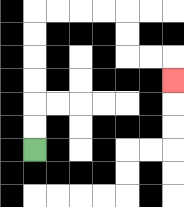{'start': '[1, 6]', 'end': '[7, 3]', 'path_directions': 'U,U,U,U,U,U,R,R,R,R,D,D,R,R,D', 'path_coordinates': '[[1, 6], [1, 5], [1, 4], [1, 3], [1, 2], [1, 1], [1, 0], [2, 0], [3, 0], [4, 0], [5, 0], [5, 1], [5, 2], [6, 2], [7, 2], [7, 3]]'}